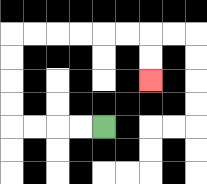{'start': '[4, 5]', 'end': '[6, 3]', 'path_directions': 'L,L,L,L,U,U,U,U,R,R,R,R,R,R,D,D', 'path_coordinates': '[[4, 5], [3, 5], [2, 5], [1, 5], [0, 5], [0, 4], [0, 3], [0, 2], [0, 1], [1, 1], [2, 1], [3, 1], [4, 1], [5, 1], [6, 1], [6, 2], [6, 3]]'}